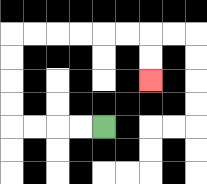{'start': '[4, 5]', 'end': '[6, 3]', 'path_directions': 'L,L,L,L,U,U,U,U,R,R,R,R,R,R,D,D', 'path_coordinates': '[[4, 5], [3, 5], [2, 5], [1, 5], [0, 5], [0, 4], [0, 3], [0, 2], [0, 1], [1, 1], [2, 1], [3, 1], [4, 1], [5, 1], [6, 1], [6, 2], [6, 3]]'}